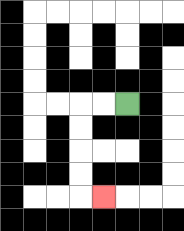{'start': '[5, 4]', 'end': '[4, 8]', 'path_directions': 'L,L,D,D,D,D,R', 'path_coordinates': '[[5, 4], [4, 4], [3, 4], [3, 5], [3, 6], [3, 7], [3, 8], [4, 8]]'}